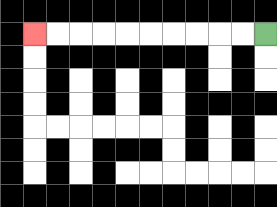{'start': '[11, 1]', 'end': '[1, 1]', 'path_directions': 'L,L,L,L,L,L,L,L,L,L', 'path_coordinates': '[[11, 1], [10, 1], [9, 1], [8, 1], [7, 1], [6, 1], [5, 1], [4, 1], [3, 1], [2, 1], [1, 1]]'}